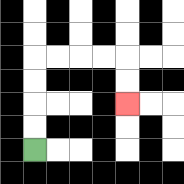{'start': '[1, 6]', 'end': '[5, 4]', 'path_directions': 'U,U,U,U,R,R,R,R,D,D', 'path_coordinates': '[[1, 6], [1, 5], [1, 4], [1, 3], [1, 2], [2, 2], [3, 2], [4, 2], [5, 2], [5, 3], [5, 4]]'}